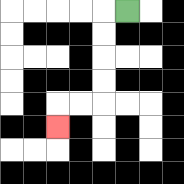{'start': '[5, 0]', 'end': '[2, 5]', 'path_directions': 'L,D,D,D,D,L,L,D', 'path_coordinates': '[[5, 0], [4, 0], [4, 1], [4, 2], [4, 3], [4, 4], [3, 4], [2, 4], [2, 5]]'}